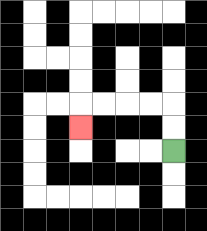{'start': '[7, 6]', 'end': '[3, 5]', 'path_directions': 'U,U,L,L,L,L,D', 'path_coordinates': '[[7, 6], [7, 5], [7, 4], [6, 4], [5, 4], [4, 4], [3, 4], [3, 5]]'}